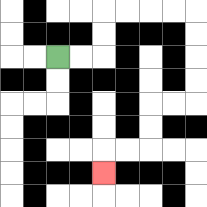{'start': '[2, 2]', 'end': '[4, 7]', 'path_directions': 'R,R,U,U,R,R,R,R,D,D,D,D,L,L,D,D,L,L,D', 'path_coordinates': '[[2, 2], [3, 2], [4, 2], [4, 1], [4, 0], [5, 0], [6, 0], [7, 0], [8, 0], [8, 1], [8, 2], [8, 3], [8, 4], [7, 4], [6, 4], [6, 5], [6, 6], [5, 6], [4, 6], [4, 7]]'}